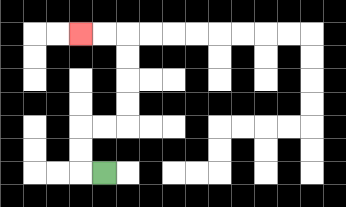{'start': '[4, 7]', 'end': '[3, 1]', 'path_directions': 'L,U,U,R,R,U,U,U,U,L,L', 'path_coordinates': '[[4, 7], [3, 7], [3, 6], [3, 5], [4, 5], [5, 5], [5, 4], [5, 3], [5, 2], [5, 1], [4, 1], [3, 1]]'}